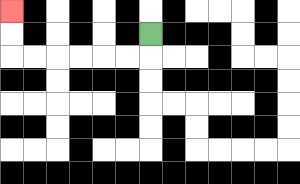{'start': '[6, 1]', 'end': '[0, 0]', 'path_directions': 'D,L,L,L,L,L,L,U,U', 'path_coordinates': '[[6, 1], [6, 2], [5, 2], [4, 2], [3, 2], [2, 2], [1, 2], [0, 2], [0, 1], [0, 0]]'}